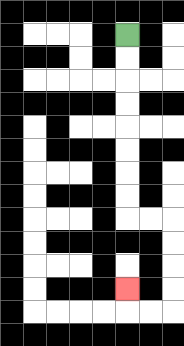{'start': '[5, 1]', 'end': '[5, 12]', 'path_directions': 'D,D,D,D,D,D,D,D,R,R,D,D,D,D,L,L,U', 'path_coordinates': '[[5, 1], [5, 2], [5, 3], [5, 4], [5, 5], [5, 6], [5, 7], [5, 8], [5, 9], [6, 9], [7, 9], [7, 10], [7, 11], [7, 12], [7, 13], [6, 13], [5, 13], [5, 12]]'}